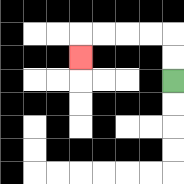{'start': '[7, 3]', 'end': '[3, 2]', 'path_directions': 'U,U,L,L,L,L,D', 'path_coordinates': '[[7, 3], [7, 2], [7, 1], [6, 1], [5, 1], [4, 1], [3, 1], [3, 2]]'}